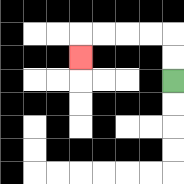{'start': '[7, 3]', 'end': '[3, 2]', 'path_directions': 'U,U,L,L,L,L,D', 'path_coordinates': '[[7, 3], [7, 2], [7, 1], [6, 1], [5, 1], [4, 1], [3, 1], [3, 2]]'}